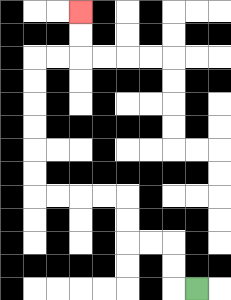{'start': '[8, 12]', 'end': '[3, 0]', 'path_directions': 'L,U,U,L,L,U,U,L,L,L,L,U,U,U,U,U,U,R,R,U,U', 'path_coordinates': '[[8, 12], [7, 12], [7, 11], [7, 10], [6, 10], [5, 10], [5, 9], [5, 8], [4, 8], [3, 8], [2, 8], [1, 8], [1, 7], [1, 6], [1, 5], [1, 4], [1, 3], [1, 2], [2, 2], [3, 2], [3, 1], [3, 0]]'}